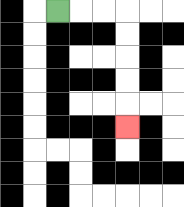{'start': '[2, 0]', 'end': '[5, 5]', 'path_directions': 'R,R,R,D,D,D,D,D', 'path_coordinates': '[[2, 0], [3, 0], [4, 0], [5, 0], [5, 1], [5, 2], [5, 3], [5, 4], [5, 5]]'}